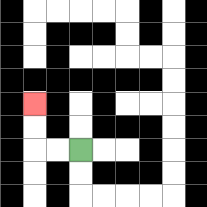{'start': '[3, 6]', 'end': '[1, 4]', 'path_directions': 'L,L,U,U', 'path_coordinates': '[[3, 6], [2, 6], [1, 6], [1, 5], [1, 4]]'}